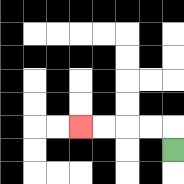{'start': '[7, 6]', 'end': '[3, 5]', 'path_directions': 'U,L,L,L,L', 'path_coordinates': '[[7, 6], [7, 5], [6, 5], [5, 5], [4, 5], [3, 5]]'}